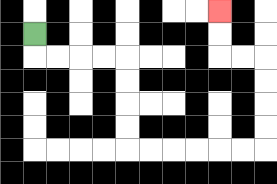{'start': '[1, 1]', 'end': '[9, 0]', 'path_directions': 'D,R,R,R,R,D,D,D,D,R,R,R,R,R,R,U,U,U,U,L,L,U,U', 'path_coordinates': '[[1, 1], [1, 2], [2, 2], [3, 2], [4, 2], [5, 2], [5, 3], [5, 4], [5, 5], [5, 6], [6, 6], [7, 6], [8, 6], [9, 6], [10, 6], [11, 6], [11, 5], [11, 4], [11, 3], [11, 2], [10, 2], [9, 2], [9, 1], [9, 0]]'}